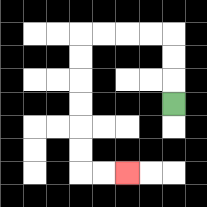{'start': '[7, 4]', 'end': '[5, 7]', 'path_directions': 'U,U,U,L,L,L,L,D,D,D,D,D,D,R,R', 'path_coordinates': '[[7, 4], [7, 3], [7, 2], [7, 1], [6, 1], [5, 1], [4, 1], [3, 1], [3, 2], [3, 3], [3, 4], [3, 5], [3, 6], [3, 7], [4, 7], [5, 7]]'}